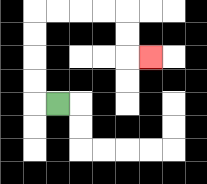{'start': '[2, 4]', 'end': '[6, 2]', 'path_directions': 'L,U,U,U,U,R,R,R,R,D,D,R', 'path_coordinates': '[[2, 4], [1, 4], [1, 3], [1, 2], [1, 1], [1, 0], [2, 0], [3, 0], [4, 0], [5, 0], [5, 1], [5, 2], [6, 2]]'}